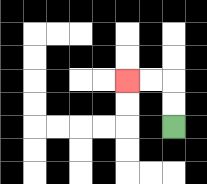{'start': '[7, 5]', 'end': '[5, 3]', 'path_directions': 'U,U,L,L', 'path_coordinates': '[[7, 5], [7, 4], [7, 3], [6, 3], [5, 3]]'}